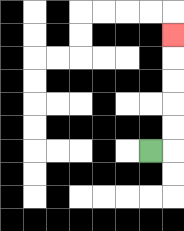{'start': '[6, 6]', 'end': '[7, 1]', 'path_directions': 'R,U,U,U,U,U', 'path_coordinates': '[[6, 6], [7, 6], [7, 5], [7, 4], [7, 3], [7, 2], [7, 1]]'}